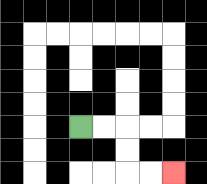{'start': '[3, 5]', 'end': '[7, 7]', 'path_directions': 'R,R,D,D,R,R', 'path_coordinates': '[[3, 5], [4, 5], [5, 5], [5, 6], [5, 7], [6, 7], [7, 7]]'}